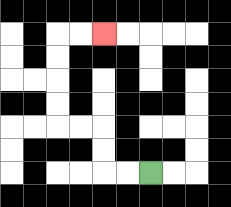{'start': '[6, 7]', 'end': '[4, 1]', 'path_directions': 'L,L,U,U,L,L,U,U,U,U,R,R', 'path_coordinates': '[[6, 7], [5, 7], [4, 7], [4, 6], [4, 5], [3, 5], [2, 5], [2, 4], [2, 3], [2, 2], [2, 1], [3, 1], [4, 1]]'}